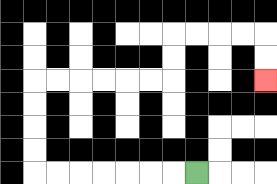{'start': '[8, 7]', 'end': '[11, 3]', 'path_directions': 'L,L,L,L,L,L,L,U,U,U,U,R,R,R,R,R,R,U,U,R,R,R,R,D,D', 'path_coordinates': '[[8, 7], [7, 7], [6, 7], [5, 7], [4, 7], [3, 7], [2, 7], [1, 7], [1, 6], [1, 5], [1, 4], [1, 3], [2, 3], [3, 3], [4, 3], [5, 3], [6, 3], [7, 3], [7, 2], [7, 1], [8, 1], [9, 1], [10, 1], [11, 1], [11, 2], [11, 3]]'}